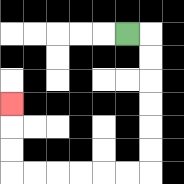{'start': '[5, 1]', 'end': '[0, 4]', 'path_directions': 'R,D,D,D,D,D,D,L,L,L,L,L,L,U,U,U', 'path_coordinates': '[[5, 1], [6, 1], [6, 2], [6, 3], [6, 4], [6, 5], [6, 6], [6, 7], [5, 7], [4, 7], [3, 7], [2, 7], [1, 7], [0, 7], [0, 6], [0, 5], [0, 4]]'}